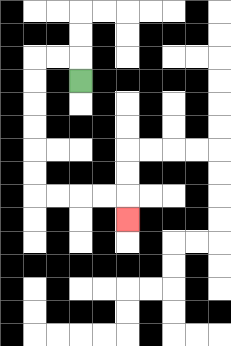{'start': '[3, 3]', 'end': '[5, 9]', 'path_directions': 'U,L,L,D,D,D,D,D,D,R,R,R,R,D', 'path_coordinates': '[[3, 3], [3, 2], [2, 2], [1, 2], [1, 3], [1, 4], [1, 5], [1, 6], [1, 7], [1, 8], [2, 8], [3, 8], [4, 8], [5, 8], [5, 9]]'}